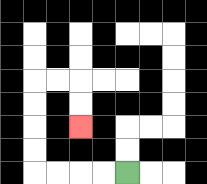{'start': '[5, 7]', 'end': '[3, 5]', 'path_directions': 'L,L,L,L,U,U,U,U,R,R,D,D', 'path_coordinates': '[[5, 7], [4, 7], [3, 7], [2, 7], [1, 7], [1, 6], [1, 5], [1, 4], [1, 3], [2, 3], [3, 3], [3, 4], [3, 5]]'}